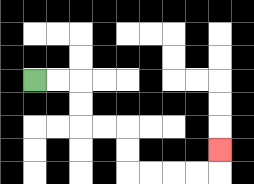{'start': '[1, 3]', 'end': '[9, 6]', 'path_directions': 'R,R,D,D,R,R,D,D,R,R,R,R,U', 'path_coordinates': '[[1, 3], [2, 3], [3, 3], [3, 4], [3, 5], [4, 5], [5, 5], [5, 6], [5, 7], [6, 7], [7, 7], [8, 7], [9, 7], [9, 6]]'}